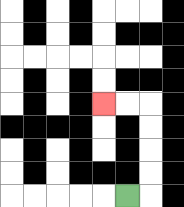{'start': '[5, 8]', 'end': '[4, 4]', 'path_directions': 'R,U,U,U,U,L,L', 'path_coordinates': '[[5, 8], [6, 8], [6, 7], [6, 6], [6, 5], [6, 4], [5, 4], [4, 4]]'}